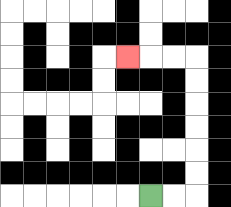{'start': '[6, 8]', 'end': '[5, 2]', 'path_directions': 'R,R,U,U,U,U,U,U,L,L,L', 'path_coordinates': '[[6, 8], [7, 8], [8, 8], [8, 7], [8, 6], [8, 5], [8, 4], [8, 3], [8, 2], [7, 2], [6, 2], [5, 2]]'}